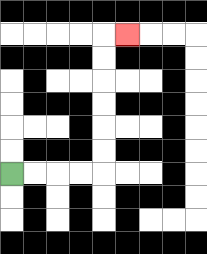{'start': '[0, 7]', 'end': '[5, 1]', 'path_directions': 'R,R,R,R,U,U,U,U,U,U,R', 'path_coordinates': '[[0, 7], [1, 7], [2, 7], [3, 7], [4, 7], [4, 6], [4, 5], [4, 4], [4, 3], [4, 2], [4, 1], [5, 1]]'}